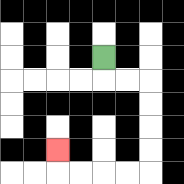{'start': '[4, 2]', 'end': '[2, 6]', 'path_directions': 'D,R,R,D,D,D,D,L,L,L,L,U', 'path_coordinates': '[[4, 2], [4, 3], [5, 3], [6, 3], [6, 4], [6, 5], [6, 6], [6, 7], [5, 7], [4, 7], [3, 7], [2, 7], [2, 6]]'}